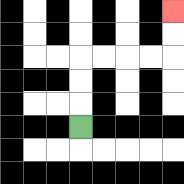{'start': '[3, 5]', 'end': '[7, 0]', 'path_directions': 'U,U,U,R,R,R,R,U,U', 'path_coordinates': '[[3, 5], [3, 4], [3, 3], [3, 2], [4, 2], [5, 2], [6, 2], [7, 2], [7, 1], [7, 0]]'}